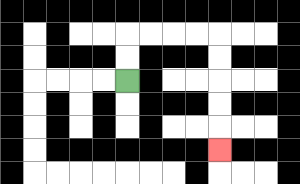{'start': '[5, 3]', 'end': '[9, 6]', 'path_directions': 'U,U,R,R,R,R,D,D,D,D,D', 'path_coordinates': '[[5, 3], [5, 2], [5, 1], [6, 1], [7, 1], [8, 1], [9, 1], [9, 2], [9, 3], [9, 4], [9, 5], [9, 6]]'}